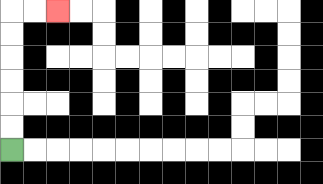{'start': '[0, 6]', 'end': '[2, 0]', 'path_directions': 'U,U,U,U,U,U,R,R', 'path_coordinates': '[[0, 6], [0, 5], [0, 4], [0, 3], [0, 2], [0, 1], [0, 0], [1, 0], [2, 0]]'}